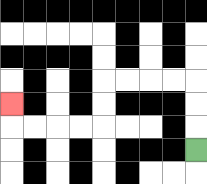{'start': '[8, 6]', 'end': '[0, 4]', 'path_directions': 'U,U,U,L,L,L,L,D,D,L,L,L,L,U', 'path_coordinates': '[[8, 6], [8, 5], [8, 4], [8, 3], [7, 3], [6, 3], [5, 3], [4, 3], [4, 4], [4, 5], [3, 5], [2, 5], [1, 5], [0, 5], [0, 4]]'}